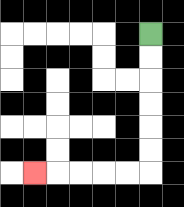{'start': '[6, 1]', 'end': '[1, 7]', 'path_directions': 'D,D,D,D,D,D,L,L,L,L,L', 'path_coordinates': '[[6, 1], [6, 2], [6, 3], [6, 4], [6, 5], [6, 6], [6, 7], [5, 7], [4, 7], [3, 7], [2, 7], [1, 7]]'}